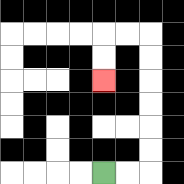{'start': '[4, 7]', 'end': '[4, 3]', 'path_directions': 'R,R,U,U,U,U,U,U,L,L,D,D', 'path_coordinates': '[[4, 7], [5, 7], [6, 7], [6, 6], [6, 5], [6, 4], [6, 3], [6, 2], [6, 1], [5, 1], [4, 1], [4, 2], [4, 3]]'}